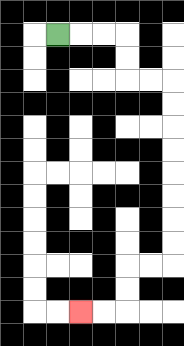{'start': '[2, 1]', 'end': '[3, 13]', 'path_directions': 'R,R,R,D,D,R,R,D,D,D,D,D,D,D,D,L,L,D,D,L,L', 'path_coordinates': '[[2, 1], [3, 1], [4, 1], [5, 1], [5, 2], [5, 3], [6, 3], [7, 3], [7, 4], [7, 5], [7, 6], [7, 7], [7, 8], [7, 9], [7, 10], [7, 11], [6, 11], [5, 11], [5, 12], [5, 13], [4, 13], [3, 13]]'}